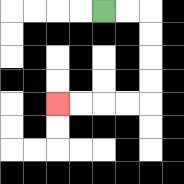{'start': '[4, 0]', 'end': '[2, 4]', 'path_directions': 'R,R,D,D,D,D,L,L,L,L', 'path_coordinates': '[[4, 0], [5, 0], [6, 0], [6, 1], [6, 2], [6, 3], [6, 4], [5, 4], [4, 4], [3, 4], [2, 4]]'}